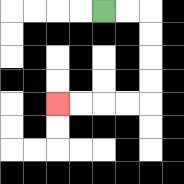{'start': '[4, 0]', 'end': '[2, 4]', 'path_directions': 'R,R,D,D,D,D,L,L,L,L', 'path_coordinates': '[[4, 0], [5, 0], [6, 0], [6, 1], [6, 2], [6, 3], [6, 4], [5, 4], [4, 4], [3, 4], [2, 4]]'}